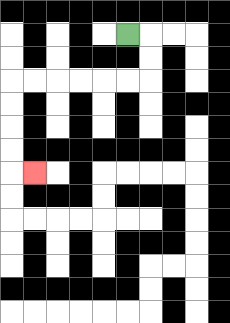{'start': '[5, 1]', 'end': '[1, 7]', 'path_directions': 'R,D,D,L,L,L,L,L,L,D,D,D,D,R', 'path_coordinates': '[[5, 1], [6, 1], [6, 2], [6, 3], [5, 3], [4, 3], [3, 3], [2, 3], [1, 3], [0, 3], [0, 4], [0, 5], [0, 6], [0, 7], [1, 7]]'}